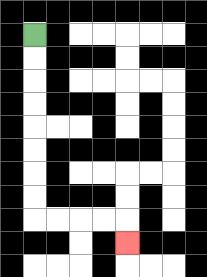{'start': '[1, 1]', 'end': '[5, 10]', 'path_directions': 'D,D,D,D,D,D,D,D,R,R,R,R,D', 'path_coordinates': '[[1, 1], [1, 2], [1, 3], [1, 4], [1, 5], [1, 6], [1, 7], [1, 8], [1, 9], [2, 9], [3, 9], [4, 9], [5, 9], [5, 10]]'}